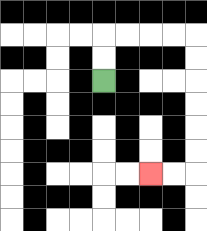{'start': '[4, 3]', 'end': '[6, 7]', 'path_directions': 'U,U,R,R,R,R,D,D,D,D,D,D,L,L', 'path_coordinates': '[[4, 3], [4, 2], [4, 1], [5, 1], [6, 1], [7, 1], [8, 1], [8, 2], [8, 3], [8, 4], [8, 5], [8, 6], [8, 7], [7, 7], [6, 7]]'}